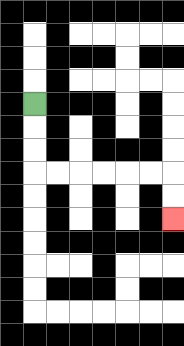{'start': '[1, 4]', 'end': '[7, 9]', 'path_directions': 'D,D,D,R,R,R,R,R,R,D,D', 'path_coordinates': '[[1, 4], [1, 5], [1, 6], [1, 7], [2, 7], [3, 7], [4, 7], [5, 7], [6, 7], [7, 7], [7, 8], [7, 9]]'}